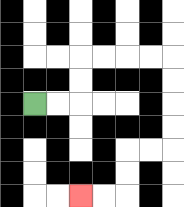{'start': '[1, 4]', 'end': '[3, 8]', 'path_directions': 'R,R,U,U,R,R,R,R,D,D,D,D,L,L,D,D,L,L', 'path_coordinates': '[[1, 4], [2, 4], [3, 4], [3, 3], [3, 2], [4, 2], [5, 2], [6, 2], [7, 2], [7, 3], [7, 4], [7, 5], [7, 6], [6, 6], [5, 6], [5, 7], [5, 8], [4, 8], [3, 8]]'}